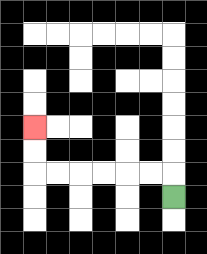{'start': '[7, 8]', 'end': '[1, 5]', 'path_directions': 'U,L,L,L,L,L,L,U,U', 'path_coordinates': '[[7, 8], [7, 7], [6, 7], [5, 7], [4, 7], [3, 7], [2, 7], [1, 7], [1, 6], [1, 5]]'}